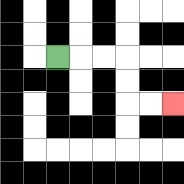{'start': '[2, 2]', 'end': '[7, 4]', 'path_directions': 'R,R,R,D,D,R,R', 'path_coordinates': '[[2, 2], [3, 2], [4, 2], [5, 2], [5, 3], [5, 4], [6, 4], [7, 4]]'}